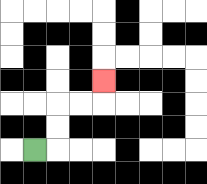{'start': '[1, 6]', 'end': '[4, 3]', 'path_directions': 'R,U,U,R,R,U', 'path_coordinates': '[[1, 6], [2, 6], [2, 5], [2, 4], [3, 4], [4, 4], [4, 3]]'}